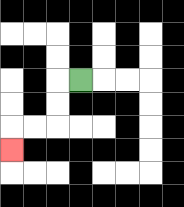{'start': '[3, 3]', 'end': '[0, 6]', 'path_directions': 'L,D,D,L,L,D', 'path_coordinates': '[[3, 3], [2, 3], [2, 4], [2, 5], [1, 5], [0, 5], [0, 6]]'}